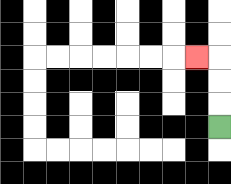{'start': '[9, 5]', 'end': '[8, 2]', 'path_directions': 'U,U,U,L', 'path_coordinates': '[[9, 5], [9, 4], [9, 3], [9, 2], [8, 2]]'}